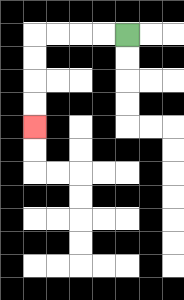{'start': '[5, 1]', 'end': '[1, 5]', 'path_directions': 'L,L,L,L,D,D,D,D', 'path_coordinates': '[[5, 1], [4, 1], [3, 1], [2, 1], [1, 1], [1, 2], [1, 3], [1, 4], [1, 5]]'}